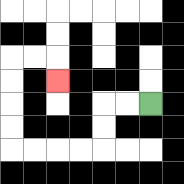{'start': '[6, 4]', 'end': '[2, 3]', 'path_directions': 'L,L,D,D,L,L,L,L,U,U,U,U,R,R,D', 'path_coordinates': '[[6, 4], [5, 4], [4, 4], [4, 5], [4, 6], [3, 6], [2, 6], [1, 6], [0, 6], [0, 5], [0, 4], [0, 3], [0, 2], [1, 2], [2, 2], [2, 3]]'}